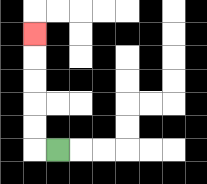{'start': '[2, 6]', 'end': '[1, 1]', 'path_directions': 'L,U,U,U,U,U', 'path_coordinates': '[[2, 6], [1, 6], [1, 5], [1, 4], [1, 3], [1, 2], [1, 1]]'}